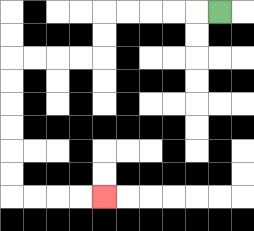{'start': '[9, 0]', 'end': '[4, 8]', 'path_directions': 'L,L,L,L,L,D,D,L,L,L,L,D,D,D,D,D,D,R,R,R,R', 'path_coordinates': '[[9, 0], [8, 0], [7, 0], [6, 0], [5, 0], [4, 0], [4, 1], [4, 2], [3, 2], [2, 2], [1, 2], [0, 2], [0, 3], [0, 4], [0, 5], [0, 6], [0, 7], [0, 8], [1, 8], [2, 8], [3, 8], [4, 8]]'}